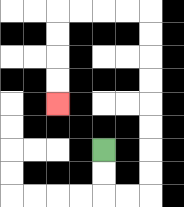{'start': '[4, 6]', 'end': '[2, 4]', 'path_directions': 'D,D,R,R,U,U,U,U,U,U,U,U,L,L,L,L,D,D,D,D', 'path_coordinates': '[[4, 6], [4, 7], [4, 8], [5, 8], [6, 8], [6, 7], [6, 6], [6, 5], [6, 4], [6, 3], [6, 2], [6, 1], [6, 0], [5, 0], [4, 0], [3, 0], [2, 0], [2, 1], [2, 2], [2, 3], [2, 4]]'}